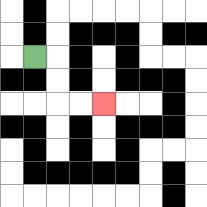{'start': '[1, 2]', 'end': '[4, 4]', 'path_directions': 'R,D,D,R,R', 'path_coordinates': '[[1, 2], [2, 2], [2, 3], [2, 4], [3, 4], [4, 4]]'}